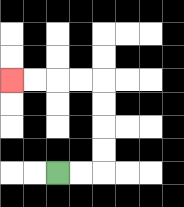{'start': '[2, 7]', 'end': '[0, 3]', 'path_directions': 'R,R,U,U,U,U,L,L,L,L', 'path_coordinates': '[[2, 7], [3, 7], [4, 7], [4, 6], [4, 5], [4, 4], [4, 3], [3, 3], [2, 3], [1, 3], [0, 3]]'}